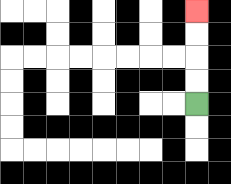{'start': '[8, 4]', 'end': '[8, 0]', 'path_directions': 'U,U,U,U', 'path_coordinates': '[[8, 4], [8, 3], [8, 2], [8, 1], [8, 0]]'}